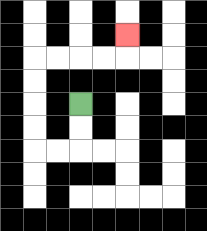{'start': '[3, 4]', 'end': '[5, 1]', 'path_directions': 'D,D,L,L,U,U,U,U,R,R,R,R,U', 'path_coordinates': '[[3, 4], [3, 5], [3, 6], [2, 6], [1, 6], [1, 5], [1, 4], [1, 3], [1, 2], [2, 2], [3, 2], [4, 2], [5, 2], [5, 1]]'}